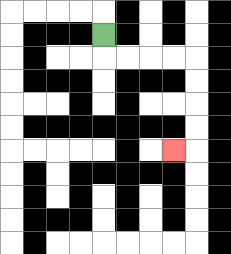{'start': '[4, 1]', 'end': '[7, 6]', 'path_directions': 'D,R,R,R,R,D,D,D,D,L', 'path_coordinates': '[[4, 1], [4, 2], [5, 2], [6, 2], [7, 2], [8, 2], [8, 3], [8, 4], [8, 5], [8, 6], [7, 6]]'}